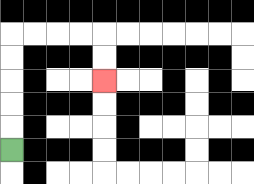{'start': '[0, 6]', 'end': '[4, 3]', 'path_directions': 'U,U,U,U,U,R,R,R,R,D,D', 'path_coordinates': '[[0, 6], [0, 5], [0, 4], [0, 3], [0, 2], [0, 1], [1, 1], [2, 1], [3, 1], [4, 1], [4, 2], [4, 3]]'}